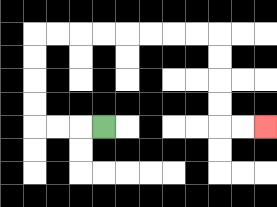{'start': '[4, 5]', 'end': '[11, 5]', 'path_directions': 'L,L,L,U,U,U,U,R,R,R,R,R,R,R,R,D,D,D,D,R,R', 'path_coordinates': '[[4, 5], [3, 5], [2, 5], [1, 5], [1, 4], [1, 3], [1, 2], [1, 1], [2, 1], [3, 1], [4, 1], [5, 1], [6, 1], [7, 1], [8, 1], [9, 1], [9, 2], [9, 3], [9, 4], [9, 5], [10, 5], [11, 5]]'}